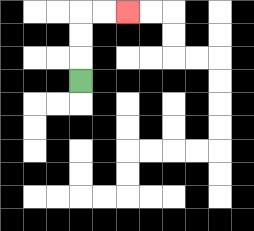{'start': '[3, 3]', 'end': '[5, 0]', 'path_directions': 'U,U,U,R,R', 'path_coordinates': '[[3, 3], [3, 2], [3, 1], [3, 0], [4, 0], [5, 0]]'}